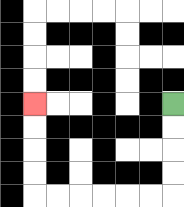{'start': '[7, 4]', 'end': '[1, 4]', 'path_directions': 'D,D,D,D,L,L,L,L,L,L,U,U,U,U', 'path_coordinates': '[[7, 4], [7, 5], [7, 6], [7, 7], [7, 8], [6, 8], [5, 8], [4, 8], [3, 8], [2, 8], [1, 8], [1, 7], [1, 6], [1, 5], [1, 4]]'}